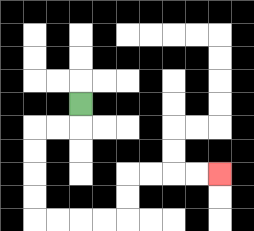{'start': '[3, 4]', 'end': '[9, 7]', 'path_directions': 'D,L,L,D,D,D,D,R,R,R,R,U,U,R,R,R,R', 'path_coordinates': '[[3, 4], [3, 5], [2, 5], [1, 5], [1, 6], [1, 7], [1, 8], [1, 9], [2, 9], [3, 9], [4, 9], [5, 9], [5, 8], [5, 7], [6, 7], [7, 7], [8, 7], [9, 7]]'}